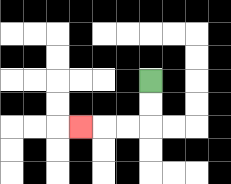{'start': '[6, 3]', 'end': '[3, 5]', 'path_directions': 'D,D,L,L,L', 'path_coordinates': '[[6, 3], [6, 4], [6, 5], [5, 5], [4, 5], [3, 5]]'}